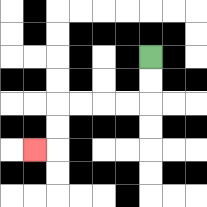{'start': '[6, 2]', 'end': '[1, 6]', 'path_directions': 'D,D,L,L,L,L,D,D,L', 'path_coordinates': '[[6, 2], [6, 3], [6, 4], [5, 4], [4, 4], [3, 4], [2, 4], [2, 5], [2, 6], [1, 6]]'}